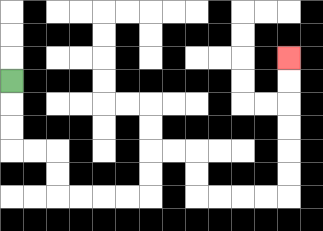{'start': '[0, 3]', 'end': '[12, 2]', 'path_directions': 'D,D,D,R,R,D,D,R,R,R,R,U,U,R,R,D,D,R,R,R,R,U,U,U,U,U,U', 'path_coordinates': '[[0, 3], [0, 4], [0, 5], [0, 6], [1, 6], [2, 6], [2, 7], [2, 8], [3, 8], [4, 8], [5, 8], [6, 8], [6, 7], [6, 6], [7, 6], [8, 6], [8, 7], [8, 8], [9, 8], [10, 8], [11, 8], [12, 8], [12, 7], [12, 6], [12, 5], [12, 4], [12, 3], [12, 2]]'}